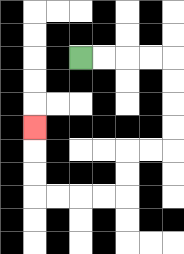{'start': '[3, 2]', 'end': '[1, 5]', 'path_directions': 'R,R,R,R,D,D,D,D,L,L,D,D,L,L,L,L,U,U,U', 'path_coordinates': '[[3, 2], [4, 2], [5, 2], [6, 2], [7, 2], [7, 3], [7, 4], [7, 5], [7, 6], [6, 6], [5, 6], [5, 7], [5, 8], [4, 8], [3, 8], [2, 8], [1, 8], [1, 7], [1, 6], [1, 5]]'}